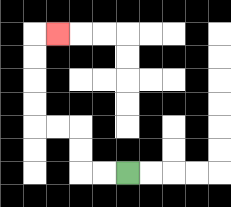{'start': '[5, 7]', 'end': '[2, 1]', 'path_directions': 'L,L,U,U,L,L,U,U,U,U,R', 'path_coordinates': '[[5, 7], [4, 7], [3, 7], [3, 6], [3, 5], [2, 5], [1, 5], [1, 4], [1, 3], [1, 2], [1, 1], [2, 1]]'}